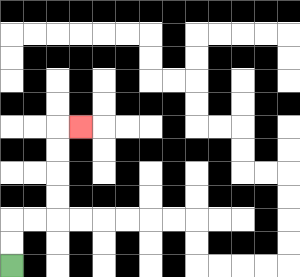{'start': '[0, 11]', 'end': '[3, 5]', 'path_directions': 'U,U,R,R,U,U,U,U,R', 'path_coordinates': '[[0, 11], [0, 10], [0, 9], [1, 9], [2, 9], [2, 8], [2, 7], [2, 6], [2, 5], [3, 5]]'}